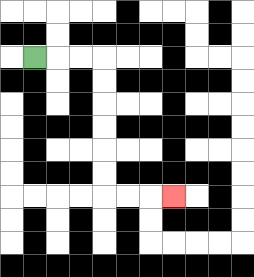{'start': '[1, 2]', 'end': '[7, 8]', 'path_directions': 'R,R,R,D,D,D,D,D,D,R,R,R', 'path_coordinates': '[[1, 2], [2, 2], [3, 2], [4, 2], [4, 3], [4, 4], [4, 5], [4, 6], [4, 7], [4, 8], [5, 8], [6, 8], [7, 8]]'}